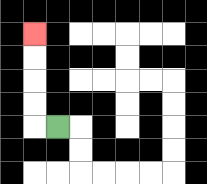{'start': '[2, 5]', 'end': '[1, 1]', 'path_directions': 'L,U,U,U,U', 'path_coordinates': '[[2, 5], [1, 5], [1, 4], [1, 3], [1, 2], [1, 1]]'}